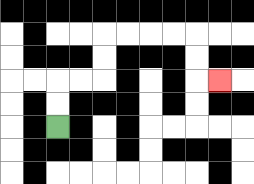{'start': '[2, 5]', 'end': '[9, 3]', 'path_directions': 'U,U,R,R,U,U,R,R,R,R,D,D,R', 'path_coordinates': '[[2, 5], [2, 4], [2, 3], [3, 3], [4, 3], [4, 2], [4, 1], [5, 1], [6, 1], [7, 1], [8, 1], [8, 2], [8, 3], [9, 3]]'}